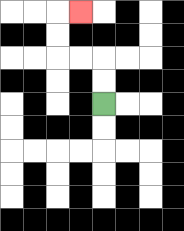{'start': '[4, 4]', 'end': '[3, 0]', 'path_directions': 'U,U,L,L,U,U,R', 'path_coordinates': '[[4, 4], [4, 3], [4, 2], [3, 2], [2, 2], [2, 1], [2, 0], [3, 0]]'}